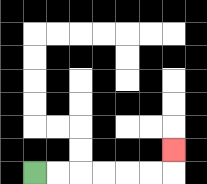{'start': '[1, 7]', 'end': '[7, 6]', 'path_directions': 'R,R,R,R,R,R,U', 'path_coordinates': '[[1, 7], [2, 7], [3, 7], [4, 7], [5, 7], [6, 7], [7, 7], [7, 6]]'}